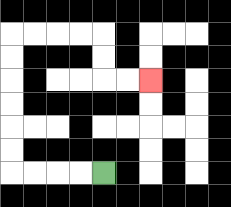{'start': '[4, 7]', 'end': '[6, 3]', 'path_directions': 'L,L,L,L,U,U,U,U,U,U,R,R,R,R,D,D,R,R', 'path_coordinates': '[[4, 7], [3, 7], [2, 7], [1, 7], [0, 7], [0, 6], [0, 5], [0, 4], [0, 3], [0, 2], [0, 1], [1, 1], [2, 1], [3, 1], [4, 1], [4, 2], [4, 3], [5, 3], [6, 3]]'}